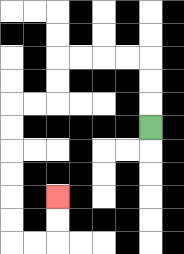{'start': '[6, 5]', 'end': '[2, 8]', 'path_directions': 'U,U,U,L,L,L,L,D,D,L,L,D,D,D,D,D,D,R,R,U,U', 'path_coordinates': '[[6, 5], [6, 4], [6, 3], [6, 2], [5, 2], [4, 2], [3, 2], [2, 2], [2, 3], [2, 4], [1, 4], [0, 4], [0, 5], [0, 6], [0, 7], [0, 8], [0, 9], [0, 10], [1, 10], [2, 10], [2, 9], [2, 8]]'}